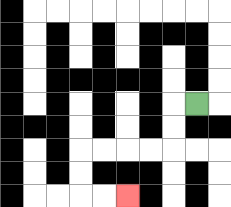{'start': '[8, 4]', 'end': '[5, 8]', 'path_directions': 'L,D,D,L,L,L,L,D,D,R,R', 'path_coordinates': '[[8, 4], [7, 4], [7, 5], [7, 6], [6, 6], [5, 6], [4, 6], [3, 6], [3, 7], [3, 8], [4, 8], [5, 8]]'}